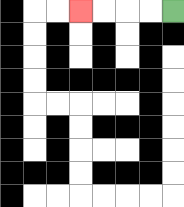{'start': '[7, 0]', 'end': '[3, 0]', 'path_directions': 'L,L,L,L', 'path_coordinates': '[[7, 0], [6, 0], [5, 0], [4, 0], [3, 0]]'}